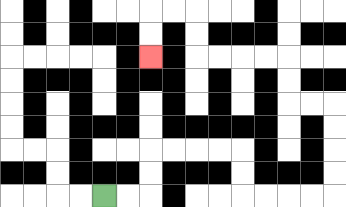{'start': '[4, 8]', 'end': '[6, 2]', 'path_directions': 'R,R,U,U,R,R,R,R,D,D,R,R,R,R,U,U,U,U,L,L,U,U,L,L,L,L,U,U,L,L,D,D', 'path_coordinates': '[[4, 8], [5, 8], [6, 8], [6, 7], [6, 6], [7, 6], [8, 6], [9, 6], [10, 6], [10, 7], [10, 8], [11, 8], [12, 8], [13, 8], [14, 8], [14, 7], [14, 6], [14, 5], [14, 4], [13, 4], [12, 4], [12, 3], [12, 2], [11, 2], [10, 2], [9, 2], [8, 2], [8, 1], [8, 0], [7, 0], [6, 0], [6, 1], [6, 2]]'}